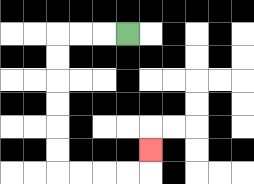{'start': '[5, 1]', 'end': '[6, 6]', 'path_directions': 'L,L,L,D,D,D,D,D,D,R,R,R,R,U', 'path_coordinates': '[[5, 1], [4, 1], [3, 1], [2, 1], [2, 2], [2, 3], [2, 4], [2, 5], [2, 6], [2, 7], [3, 7], [4, 7], [5, 7], [6, 7], [6, 6]]'}